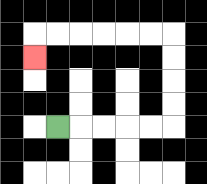{'start': '[2, 5]', 'end': '[1, 2]', 'path_directions': 'R,R,R,R,R,U,U,U,U,L,L,L,L,L,L,D', 'path_coordinates': '[[2, 5], [3, 5], [4, 5], [5, 5], [6, 5], [7, 5], [7, 4], [7, 3], [7, 2], [7, 1], [6, 1], [5, 1], [4, 1], [3, 1], [2, 1], [1, 1], [1, 2]]'}